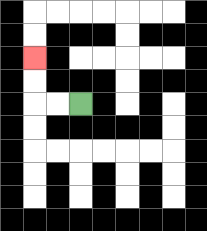{'start': '[3, 4]', 'end': '[1, 2]', 'path_directions': 'L,L,U,U', 'path_coordinates': '[[3, 4], [2, 4], [1, 4], [1, 3], [1, 2]]'}